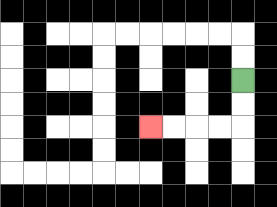{'start': '[10, 3]', 'end': '[6, 5]', 'path_directions': 'D,D,L,L,L,L', 'path_coordinates': '[[10, 3], [10, 4], [10, 5], [9, 5], [8, 5], [7, 5], [6, 5]]'}